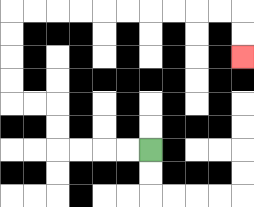{'start': '[6, 6]', 'end': '[10, 2]', 'path_directions': 'L,L,L,L,U,U,L,L,U,U,U,U,R,R,R,R,R,R,R,R,R,R,D,D', 'path_coordinates': '[[6, 6], [5, 6], [4, 6], [3, 6], [2, 6], [2, 5], [2, 4], [1, 4], [0, 4], [0, 3], [0, 2], [0, 1], [0, 0], [1, 0], [2, 0], [3, 0], [4, 0], [5, 0], [6, 0], [7, 0], [8, 0], [9, 0], [10, 0], [10, 1], [10, 2]]'}